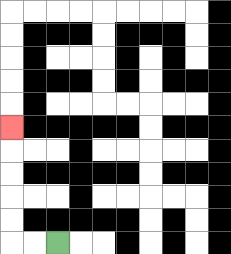{'start': '[2, 10]', 'end': '[0, 5]', 'path_directions': 'L,L,U,U,U,U,U', 'path_coordinates': '[[2, 10], [1, 10], [0, 10], [0, 9], [0, 8], [0, 7], [0, 6], [0, 5]]'}